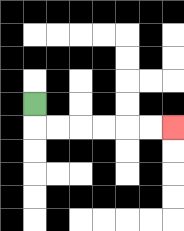{'start': '[1, 4]', 'end': '[7, 5]', 'path_directions': 'D,R,R,R,R,R,R', 'path_coordinates': '[[1, 4], [1, 5], [2, 5], [3, 5], [4, 5], [5, 5], [6, 5], [7, 5]]'}